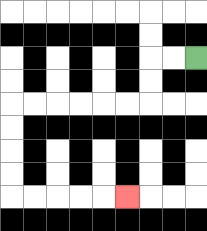{'start': '[8, 2]', 'end': '[5, 8]', 'path_directions': 'L,L,D,D,L,L,L,L,L,L,D,D,D,D,R,R,R,R,R', 'path_coordinates': '[[8, 2], [7, 2], [6, 2], [6, 3], [6, 4], [5, 4], [4, 4], [3, 4], [2, 4], [1, 4], [0, 4], [0, 5], [0, 6], [0, 7], [0, 8], [1, 8], [2, 8], [3, 8], [4, 8], [5, 8]]'}